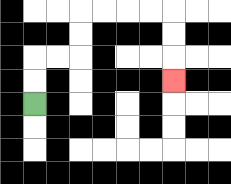{'start': '[1, 4]', 'end': '[7, 3]', 'path_directions': 'U,U,R,R,U,U,R,R,R,R,D,D,D', 'path_coordinates': '[[1, 4], [1, 3], [1, 2], [2, 2], [3, 2], [3, 1], [3, 0], [4, 0], [5, 0], [6, 0], [7, 0], [7, 1], [7, 2], [7, 3]]'}